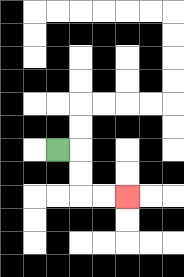{'start': '[2, 6]', 'end': '[5, 8]', 'path_directions': 'R,D,D,R,R', 'path_coordinates': '[[2, 6], [3, 6], [3, 7], [3, 8], [4, 8], [5, 8]]'}